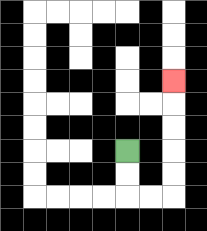{'start': '[5, 6]', 'end': '[7, 3]', 'path_directions': 'D,D,R,R,U,U,U,U,U', 'path_coordinates': '[[5, 6], [5, 7], [5, 8], [6, 8], [7, 8], [7, 7], [7, 6], [7, 5], [7, 4], [7, 3]]'}